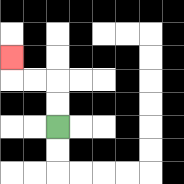{'start': '[2, 5]', 'end': '[0, 2]', 'path_directions': 'U,U,L,L,U', 'path_coordinates': '[[2, 5], [2, 4], [2, 3], [1, 3], [0, 3], [0, 2]]'}